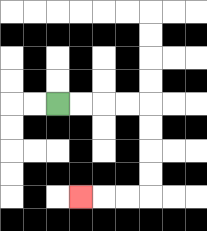{'start': '[2, 4]', 'end': '[3, 8]', 'path_directions': 'R,R,R,R,D,D,D,D,L,L,L', 'path_coordinates': '[[2, 4], [3, 4], [4, 4], [5, 4], [6, 4], [6, 5], [6, 6], [6, 7], [6, 8], [5, 8], [4, 8], [3, 8]]'}